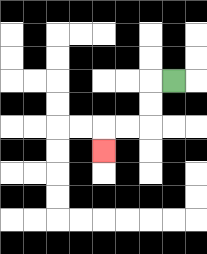{'start': '[7, 3]', 'end': '[4, 6]', 'path_directions': 'L,D,D,L,L,D', 'path_coordinates': '[[7, 3], [6, 3], [6, 4], [6, 5], [5, 5], [4, 5], [4, 6]]'}